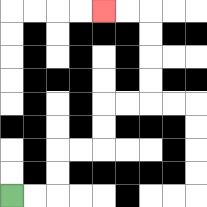{'start': '[0, 8]', 'end': '[4, 0]', 'path_directions': 'R,R,U,U,R,R,U,U,R,R,U,U,U,U,L,L', 'path_coordinates': '[[0, 8], [1, 8], [2, 8], [2, 7], [2, 6], [3, 6], [4, 6], [4, 5], [4, 4], [5, 4], [6, 4], [6, 3], [6, 2], [6, 1], [6, 0], [5, 0], [4, 0]]'}